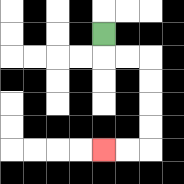{'start': '[4, 1]', 'end': '[4, 6]', 'path_directions': 'D,R,R,D,D,D,D,L,L', 'path_coordinates': '[[4, 1], [4, 2], [5, 2], [6, 2], [6, 3], [6, 4], [6, 5], [6, 6], [5, 6], [4, 6]]'}